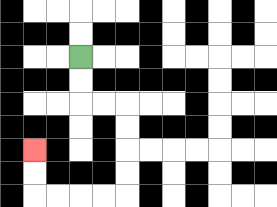{'start': '[3, 2]', 'end': '[1, 6]', 'path_directions': 'D,D,R,R,D,D,D,D,L,L,L,L,U,U', 'path_coordinates': '[[3, 2], [3, 3], [3, 4], [4, 4], [5, 4], [5, 5], [5, 6], [5, 7], [5, 8], [4, 8], [3, 8], [2, 8], [1, 8], [1, 7], [1, 6]]'}